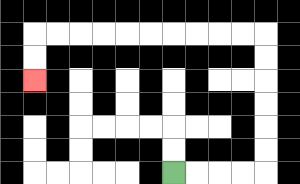{'start': '[7, 7]', 'end': '[1, 3]', 'path_directions': 'R,R,R,R,U,U,U,U,U,U,L,L,L,L,L,L,L,L,L,L,D,D', 'path_coordinates': '[[7, 7], [8, 7], [9, 7], [10, 7], [11, 7], [11, 6], [11, 5], [11, 4], [11, 3], [11, 2], [11, 1], [10, 1], [9, 1], [8, 1], [7, 1], [6, 1], [5, 1], [4, 1], [3, 1], [2, 1], [1, 1], [1, 2], [1, 3]]'}